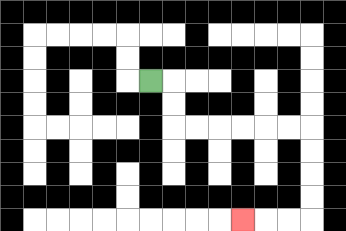{'start': '[6, 3]', 'end': '[10, 9]', 'path_directions': 'R,D,D,R,R,R,R,R,R,D,D,D,D,L,L,L', 'path_coordinates': '[[6, 3], [7, 3], [7, 4], [7, 5], [8, 5], [9, 5], [10, 5], [11, 5], [12, 5], [13, 5], [13, 6], [13, 7], [13, 8], [13, 9], [12, 9], [11, 9], [10, 9]]'}